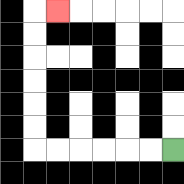{'start': '[7, 6]', 'end': '[2, 0]', 'path_directions': 'L,L,L,L,L,L,U,U,U,U,U,U,R', 'path_coordinates': '[[7, 6], [6, 6], [5, 6], [4, 6], [3, 6], [2, 6], [1, 6], [1, 5], [1, 4], [1, 3], [1, 2], [1, 1], [1, 0], [2, 0]]'}